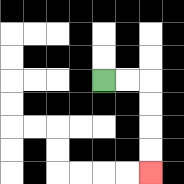{'start': '[4, 3]', 'end': '[6, 7]', 'path_directions': 'R,R,D,D,D,D', 'path_coordinates': '[[4, 3], [5, 3], [6, 3], [6, 4], [6, 5], [6, 6], [6, 7]]'}